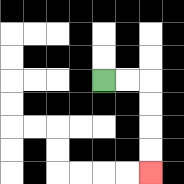{'start': '[4, 3]', 'end': '[6, 7]', 'path_directions': 'R,R,D,D,D,D', 'path_coordinates': '[[4, 3], [5, 3], [6, 3], [6, 4], [6, 5], [6, 6], [6, 7]]'}